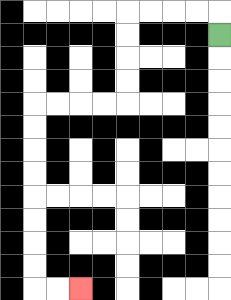{'start': '[9, 1]', 'end': '[3, 12]', 'path_directions': 'U,L,L,L,L,D,D,D,D,L,L,L,L,D,D,D,D,D,D,D,D,R,R', 'path_coordinates': '[[9, 1], [9, 0], [8, 0], [7, 0], [6, 0], [5, 0], [5, 1], [5, 2], [5, 3], [5, 4], [4, 4], [3, 4], [2, 4], [1, 4], [1, 5], [1, 6], [1, 7], [1, 8], [1, 9], [1, 10], [1, 11], [1, 12], [2, 12], [3, 12]]'}